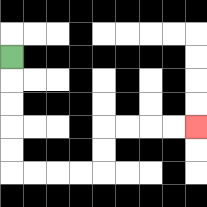{'start': '[0, 2]', 'end': '[8, 5]', 'path_directions': 'D,D,D,D,D,R,R,R,R,U,U,R,R,R,R', 'path_coordinates': '[[0, 2], [0, 3], [0, 4], [0, 5], [0, 6], [0, 7], [1, 7], [2, 7], [3, 7], [4, 7], [4, 6], [4, 5], [5, 5], [6, 5], [7, 5], [8, 5]]'}